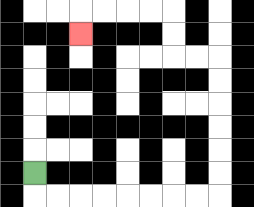{'start': '[1, 7]', 'end': '[3, 1]', 'path_directions': 'D,R,R,R,R,R,R,R,R,U,U,U,U,U,U,L,L,U,U,L,L,L,L,D', 'path_coordinates': '[[1, 7], [1, 8], [2, 8], [3, 8], [4, 8], [5, 8], [6, 8], [7, 8], [8, 8], [9, 8], [9, 7], [9, 6], [9, 5], [9, 4], [9, 3], [9, 2], [8, 2], [7, 2], [7, 1], [7, 0], [6, 0], [5, 0], [4, 0], [3, 0], [3, 1]]'}